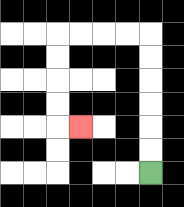{'start': '[6, 7]', 'end': '[3, 5]', 'path_directions': 'U,U,U,U,U,U,L,L,L,L,D,D,D,D,R', 'path_coordinates': '[[6, 7], [6, 6], [6, 5], [6, 4], [6, 3], [6, 2], [6, 1], [5, 1], [4, 1], [3, 1], [2, 1], [2, 2], [2, 3], [2, 4], [2, 5], [3, 5]]'}